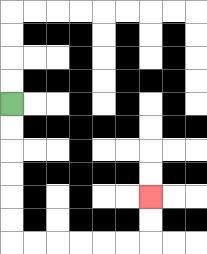{'start': '[0, 4]', 'end': '[6, 8]', 'path_directions': 'D,D,D,D,D,D,R,R,R,R,R,R,U,U', 'path_coordinates': '[[0, 4], [0, 5], [0, 6], [0, 7], [0, 8], [0, 9], [0, 10], [1, 10], [2, 10], [3, 10], [4, 10], [5, 10], [6, 10], [6, 9], [6, 8]]'}